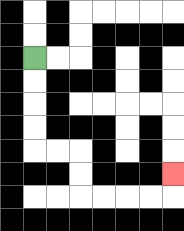{'start': '[1, 2]', 'end': '[7, 7]', 'path_directions': 'D,D,D,D,R,R,D,D,R,R,R,R,U', 'path_coordinates': '[[1, 2], [1, 3], [1, 4], [1, 5], [1, 6], [2, 6], [3, 6], [3, 7], [3, 8], [4, 8], [5, 8], [6, 8], [7, 8], [7, 7]]'}